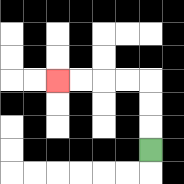{'start': '[6, 6]', 'end': '[2, 3]', 'path_directions': 'U,U,U,L,L,L,L', 'path_coordinates': '[[6, 6], [6, 5], [6, 4], [6, 3], [5, 3], [4, 3], [3, 3], [2, 3]]'}